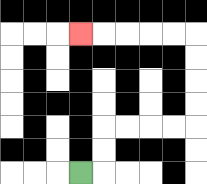{'start': '[3, 7]', 'end': '[3, 1]', 'path_directions': 'R,U,U,R,R,R,R,U,U,U,U,L,L,L,L,L', 'path_coordinates': '[[3, 7], [4, 7], [4, 6], [4, 5], [5, 5], [6, 5], [7, 5], [8, 5], [8, 4], [8, 3], [8, 2], [8, 1], [7, 1], [6, 1], [5, 1], [4, 1], [3, 1]]'}